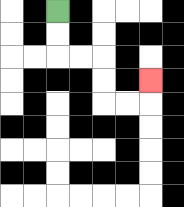{'start': '[2, 0]', 'end': '[6, 3]', 'path_directions': 'D,D,R,R,D,D,R,R,U', 'path_coordinates': '[[2, 0], [2, 1], [2, 2], [3, 2], [4, 2], [4, 3], [4, 4], [5, 4], [6, 4], [6, 3]]'}